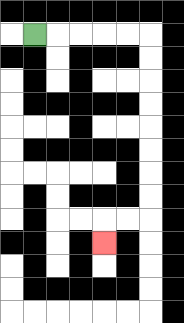{'start': '[1, 1]', 'end': '[4, 10]', 'path_directions': 'R,R,R,R,R,D,D,D,D,D,D,D,D,L,L,D', 'path_coordinates': '[[1, 1], [2, 1], [3, 1], [4, 1], [5, 1], [6, 1], [6, 2], [6, 3], [6, 4], [6, 5], [6, 6], [6, 7], [6, 8], [6, 9], [5, 9], [4, 9], [4, 10]]'}